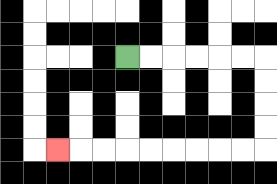{'start': '[5, 2]', 'end': '[2, 6]', 'path_directions': 'R,R,R,R,R,R,D,D,D,D,L,L,L,L,L,L,L,L,L', 'path_coordinates': '[[5, 2], [6, 2], [7, 2], [8, 2], [9, 2], [10, 2], [11, 2], [11, 3], [11, 4], [11, 5], [11, 6], [10, 6], [9, 6], [8, 6], [7, 6], [6, 6], [5, 6], [4, 6], [3, 6], [2, 6]]'}